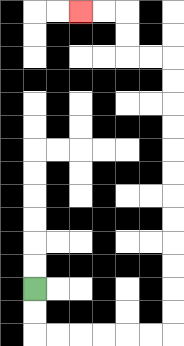{'start': '[1, 12]', 'end': '[3, 0]', 'path_directions': 'D,D,R,R,R,R,R,R,U,U,U,U,U,U,U,U,U,U,U,U,L,L,U,U,L,L', 'path_coordinates': '[[1, 12], [1, 13], [1, 14], [2, 14], [3, 14], [4, 14], [5, 14], [6, 14], [7, 14], [7, 13], [7, 12], [7, 11], [7, 10], [7, 9], [7, 8], [7, 7], [7, 6], [7, 5], [7, 4], [7, 3], [7, 2], [6, 2], [5, 2], [5, 1], [5, 0], [4, 0], [3, 0]]'}